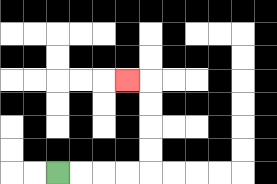{'start': '[2, 7]', 'end': '[5, 3]', 'path_directions': 'R,R,R,R,U,U,U,U,L', 'path_coordinates': '[[2, 7], [3, 7], [4, 7], [5, 7], [6, 7], [6, 6], [6, 5], [6, 4], [6, 3], [5, 3]]'}